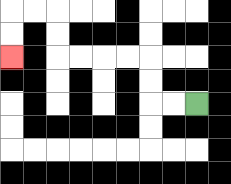{'start': '[8, 4]', 'end': '[0, 2]', 'path_directions': 'L,L,U,U,L,L,L,L,U,U,L,L,D,D', 'path_coordinates': '[[8, 4], [7, 4], [6, 4], [6, 3], [6, 2], [5, 2], [4, 2], [3, 2], [2, 2], [2, 1], [2, 0], [1, 0], [0, 0], [0, 1], [0, 2]]'}